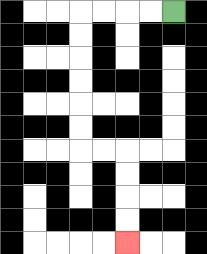{'start': '[7, 0]', 'end': '[5, 10]', 'path_directions': 'L,L,L,L,D,D,D,D,D,D,R,R,D,D,D,D', 'path_coordinates': '[[7, 0], [6, 0], [5, 0], [4, 0], [3, 0], [3, 1], [3, 2], [3, 3], [3, 4], [3, 5], [3, 6], [4, 6], [5, 6], [5, 7], [5, 8], [5, 9], [5, 10]]'}